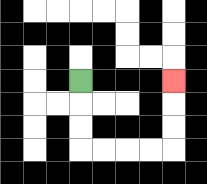{'start': '[3, 3]', 'end': '[7, 3]', 'path_directions': 'D,D,D,R,R,R,R,U,U,U', 'path_coordinates': '[[3, 3], [3, 4], [3, 5], [3, 6], [4, 6], [5, 6], [6, 6], [7, 6], [7, 5], [7, 4], [7, 3]]'}